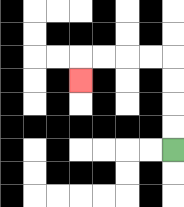{'start': '[7, 6]', 'end': '[3, 3]', 'path_directions': 'U,U,U,U,L,L,L,L,D', 'path_coordinates': '[[7, 6], [7, 5], [7, 4], [7, 3], [7, 2], [6, 2], [5, 2], [4, 2], [3, 2], [3, 3]]'}